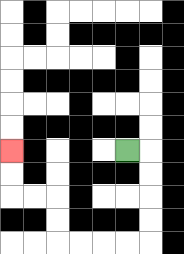{'start': '[5, 6]', 'end': '[0, 6]', 'path_directions': 'R,D,D,D,D,L,L,L,L,U,U,L,L,U,U', 'path_coordinates': '[[5, 6], [6, 6], [6, 7], [6, 8], [6, 9], [6, 10], [5, 10], [4, 10], [3, 10], [2, 10], [2, 9], [2, 8], [1, 8], [0, 8], [0, 7], [0, 6]]'}